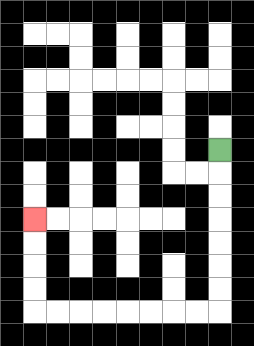{'start': '[9, 6]', 'end': '[1, 9]', 'path_directions': 'D,D,D,D,D,D,D,L,L,L,L,L,L,L,L,U,U,U,U', 'path_coordinates': '[[9, 6], [9, 7], [9, 8], [9, 9], [9, 10], [9, 11], [9, 12], [9, 13], [8, 13], [7, 13], [6, 13], [5, 13], [4, 13], [3, 13], [2, 13], [1, 13], [1, 12], [1, 11], [1, 10], [1, 9]]'}